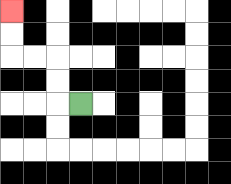{'start': '[3, 4]', 'end': '[0, 0]', 'path_directions': 'L,U,U,L,L,U,U', 'path_coordinates': '[[3, 4], [2, 4], [2, 3], [2, 2], [1, 2], [0, 2], [0, 1], [0, 0]]'}